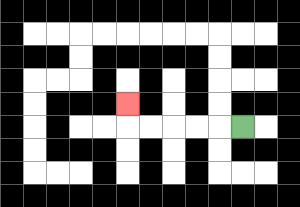{'start': '[10, 5]', 'end': '[5, 4]', 'path_directions': 'L,L,L,L,L,U', 'path_coordinates': '[[10, 5], [9, 5], [8, 5], [7, 5], [6, 5], [5, 5], [5, 4]]'}